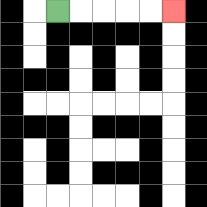{'start': '[2, 0]', 'end': '[7, 0]', 'path_directions': 'R,R,R,R,R', 'path_coordinates': '[[2, 0], [3, 0], [4, 0], [5, 0], [6, 0], [7, 0]]'}